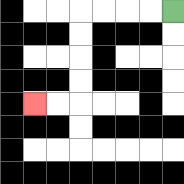{'start': '[7, 0]', 'end': '[1, 4]', 'path_directions': 'L,L,L,L,D,D,D,D,L,L', 'path_coordinates': '[[7, 0], [6, 0], [5, 0], [4, 0], [3, 0], [3, 1], [3, 2], [3, 3], [3, 4], [2, 4], [1, 4]]'}